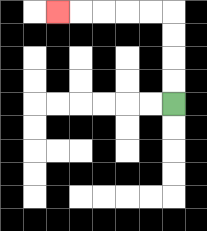{'start': '[7, 4]', 'end': '[2, 0]', 'path_directions': 'U,U,U,U,L,L,L,L,L', 'path_coordinates': '[[7, 4], [7, 3], [7, 2], [7, 1], [7, 0], [6, 0], [5, 0], [4, 0], [3, 0], [2, 0]]'}